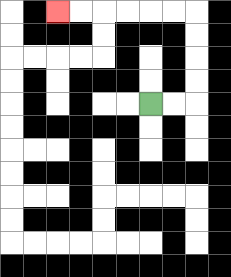{'start': '[6, 4]', 'end': '[2, 0]', 'path_directions': 'R,R,U,U,U,U,L,L,L,L,L,L', 'path_coordinates': '[[6, 4], [7, 4], [8, 4], [8, 3], [8, 2], [8, 1], [8, 0], [7, 0], [6, 0], [5, 0], [4, 0], [3, 0], [2, 0]]'}